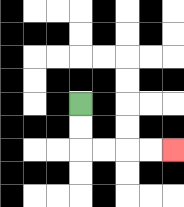{'start': '[3, 4]', 'end': '[7, 6]', 'path_directions': 'D,D,R,R,R,R', 'path_coordinates': '[[3, 4], [3, 5], [3, 6], [4, 6], [5, 6], [6, 6], [7, 6]]'}